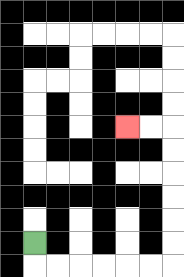{'start': '[1, 10]', 'end': '[5, 5]', 'path_directions': 'D,R,R,R,R,R,R,U,U,U,U,U,U,L,L', 'path_coordinates': '[[1, 10], [1, 11], [2, 11], [3, 11], [4, 11], [5, 11], [6, 11], [7, 11], [7, 10], [7, 9], [7, 8], [7, 7], [7, 6], [7, 5], [6, 5], [5, 5]]'}